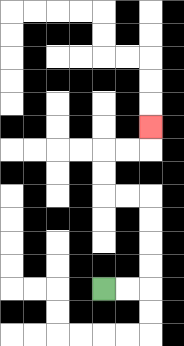{'start': '[4, 12]', 'end': '[6, 5]', 'path_directions': 'R,R,U,U,U,U,L,L,U,U,R,R,U', 'path_coordinates': '[[4, 12], [5, 12], [6, 12], [6, 11], [6, 10], [6, 9], [6, 8], [5, 8], [4, 8], [4, 7], [4, 6], [5, 6], [6, 6], [6, 5]]'}